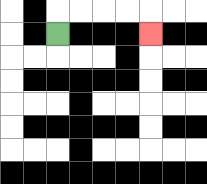{'start': '[2, 1]', 'end': '[6, 1]', 'path_directions': 'U,R,R,R,R,D', 'path_coordinates': '[[2, 1], [2, 0], [3, 0], [4, 0], [5, 0], [6, 0], [6, 1]]'}